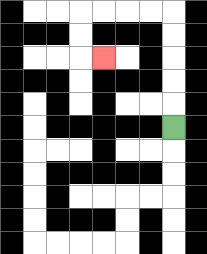{'start': '[7, 5]', 'end': '[4, 2]', 'path_directions': 'U,U,U,U,U,L,L,L,L,D,D,R', 'path_coordinates': '[[7, 5], [7, 4], [7, 3], [7, 2], [7, 1], [7, 0], [6, 0], [5, 0], [4, 0], [3, 0], [3, 1], [3, 2], [4, 2]]'}